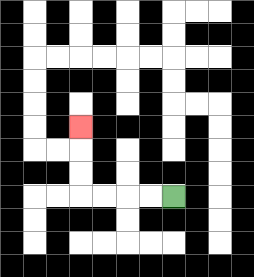{'start': '[7, 8]', 'end': '[3, 5]', 'path_directions': 'L,L,L,L,U,U,U', 'path_coordinates': '[[7, 8], [6, 8], [5, 8], [4, 8], [3, 8], [3, 7], [3, 6], [3, 5]]'}